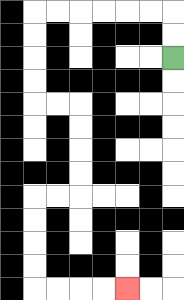{'start': '[7, 2]', 'end': '[5, 12]', 'path_directions': 'U,U,L,L,L,L,L,L,D,D,D,D,R,R,D,D,D,D,L,L,D,D,D,D,R,R,R,R', 'path_coordinates': '[[7, 2], [7, 1], [7, 0], [6, 0], [5, 0], [4, 0], [3, 0], [2, 0], [1, 0], [1, 1], [1, 2], [1, 3], [1, 4], [2, 4], [3, 4], [3, 5], [3, 6], [3, 7], [3, 8], [2, 8], [1, 8], [1, 9], [1, 10], [1, 11], [1, 12], [2, 12], [3, 12], [4, 12], [5, 12]]'}